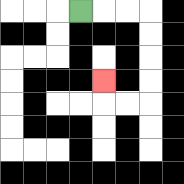{'start': '[3, 0]', 'end': '[4, 3]', 'path_directions': 'R,R,R,D,D,D,D,L,L,U', 'path_coordinates': '[[3, 0], [4, 0], [5, 0], [6, 0], [6, 1], [6, 2], [6, 3], [6, 4], [5, 4], [4, 4], [4, 3]]'}